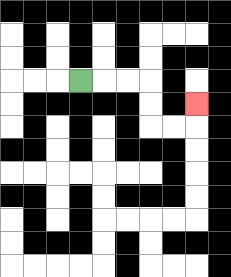{'start': '[3, 3]', 'end': '[8, 4]', 'path_directions': 'R,R,R,D,D,R,R,U', 'path_coordinates': '[[3, 3], [4, 3], [5, 3], [6, 3], [6, 4], [6, 5], [7, 5], [8, 5], [8, 4]]'}